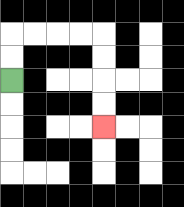{'start': '[0, 3]', 'end': '[4, 5]', 'path_directions': 'U,U,R,R,R,R,D,D,D,D', 'path_coordinates': '[[0, 3], [0, 2], [0, 1], [1, 1], [2, 1], [3, 1], [4, 1], [4, 2], [4, 3], [4, 4], [4, 5]]'}